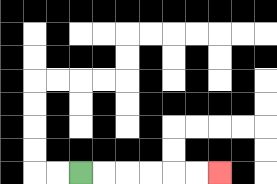{'start': '[3, 7]', 'end': '[9, 7]', 'path_directions': 'R,R,R,R,R,R', 'path_coordinates': '[[3, 7], [4, 7], [5, 7], [6, 7], [7, 7], [8, 7], [9, 7]]'}